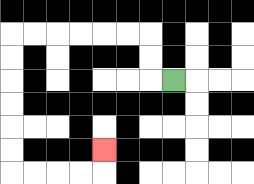{'start': '[7, 3]', 'end': '[4, 6]', 'path_directions': 'L,U,U,L,L,L,L,L,L,D,D,D,D,D,D,R,R,R,R,U', 'path_coordinates': '[[7, 3], [6, 3], [6, 2], [6, 1], [5, 1], [4, 1], [3, 1], [2, 1], [1, 1], [0, 1], [0, 2], [0, 3], [0, 4], [0, 5], [0, 6], [0, 7], [1, 7], [2, 7], [3, 7], [4, 7], [4, 6]]'}